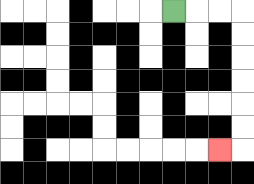{'start': '[7, 0]', 'end': '[9, 6]', 'path_directions': 'R,R,R,D,D,D,D,D,D,L', 'path_coordinates': '[[7, 0], [8, 0], [9, 0], [10, 0], [10, 1], [10, 2], [10, 3], [10, 4], [10, 5], [10, 6], [9, 6]]'}